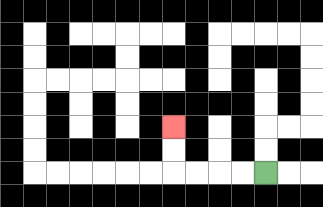{'start': '[11, 7]', 'end': '[7, 5]', 'path_directions': 'L,L,L,L,U,U', 'path_coordinates': '[[11, 7], [10, 7], [9, 7], [8, 7], [7, 7], [7, 6], [7, 5]]'}